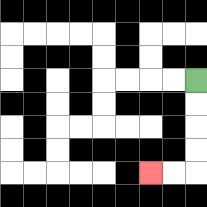{'start': '[8, 3]', 'end': '[6, 7]', 'path_directions': 'D,D,D,D,L,L', 'path_coordinates': '[[8, 3], [8, 4], [8, 5], [8, 6], [8, 7], [7, 7], [6, 7]]'}